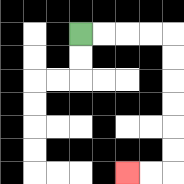{'start': '[3, 1]', 'end': '[5, 7]', 'path_directions': 'R,R,R,R,D,D,D,D,D,D,L,L', 'path_coordinates': '[[3, 1], [4, 1], [5, 1], [6, 1], [7, 1], [7, 2], [7, 3], [7, 4], [7, 5], [7, 6], [7, 7], [6, 7], [5, 7]]'}